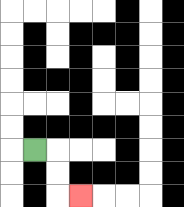{'start': '[1, 6]', 'end': '[3, 8]', 'path_directions': 'R,D,D,R', 'path_coordinates': '[[1, 6], [2, 6], [2, 7], [2, 8], [3, 8]]'}